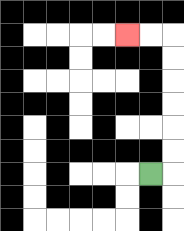{'start': '[6, 7]', 'end': '[5, 1]', 'path_directions': 'R,U,U,U,U,U,U,L,L', 'path_coordinates': '[[6, 7], [7, 7], [7, 6], [7, 5], [7, 4], [7, 3], [7, 2], [7, 1], [6, 1], [5, 1]]'}